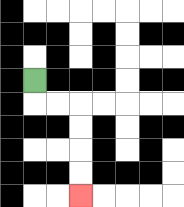{'start': '[1, 3]', 'end': '[3, 8]', 'path_directions': 'D,R,R,D,D,D,D', 'path_coordinates': '[[1, 3], [1, 4], [2, 4], [3, 4], [3, 5], [3, 6], [3, 7], [3, 8]]'}